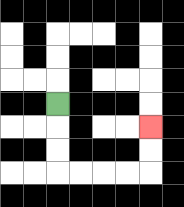{'start': '[2, 4]', 'end': '[6, 5]', 'path_directions': 'D,D,D,R,R,R,R,U,U', 'path_coordinates': '[[2, 4], [2, 5], [2, 6], [2, 7], [3, 7], [4, 7], [5, 7], [6, 7], [6, 6], [6, 5]]'}